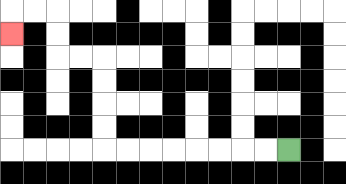{'start': '[12, 6]', 'end': '[0, 1]', 'path_directions': 'L,L,L,L,L,L,L,L,U,U,U,U,L,L,U,U,L,L,D', 'path_coordinates': '[[12, 6], [11, 6], [10, 6], [9, 6], [8, 6], [7, 6], [6, 6], [5, 6], [4, 6], [4, 5], [4, 4], [4, 3], [4, 2], [3, 2], [2, 2], [2, 1], [2, 0], [1, 0], [0, 0], [0, 1]]'}